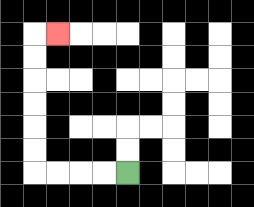{'start': '[5, 7]', 'end': '[2, 1]', 'path_directions': 'L,L,L,L,U,U,U,U,U,U,R', 'path_coordinates': '[[5, 7], [4, 7], [3, 7], [2, 7], [1, 7], [1, 6], [1, 5], [1, 4], [1, 3], [1, 2], [1, 1], [2, 1]]'}